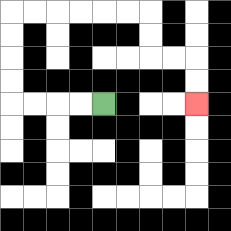{'start': '[4, 4]', 'end': '[8, 4]', 'path_directions': 'L,L,L,L,U,U,U,U,R,R,R,R,R,R,D,D,R,R,D,D', 'path_coordinates': '[[4, 4], [3, 4], [2, 4], [1, 4], [0, 4], [0, 3], [0, 2], [0, 1], [0, 0], [1, 0], [2, 0], [3, 0], [4, 0], [5, 0], [6, 0], [6, 1], [6, 2], [7, 2], [8, 2], [8, 3], [8, 4]]'}